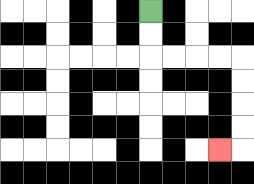{'start': '[6, 0]', 'end': '[9, 6]', 'path_directions': 'D,D,R,R,R,R,D,D,D,D,L', 'path_coordinates': '[[6, 0], [6, 1], [6, 2], [7, 2], [8, 2], [9, 2], [10, 2], [10, 3], [10, 4], [10, 5], [10, 6], [9, 6]]'}